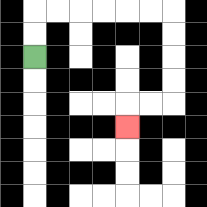{'start': '[1, 2]', 'end': '[5, 5]', 'path_directions': 'U,U,R,R,R,R,R,R,D,D,D,D,L,L,D', 'path_coordinates': '[[1, 2], [1, 1], [1, 0], [2, 0], [3, 0], [4, 0], [5, 0], [6, 0], [7, 0], [7, 1], [7, 2], [7, 3], [7, 4], [6, 4], [5, 4], [5, 5]]'}